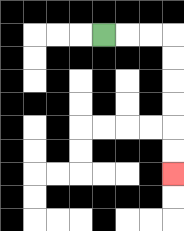{'start': '[4, 1]', 'end': '[7, 7]', 'path_directions': 'R,R,R,D,D,D,D,D,D', 'path_coordinates': '[[4, 1], [5, 1], [6, 1], [7, 1], [7, 2], [7, 3], [7, 4], [7, 5], [7, 6], [7, 7]]'}